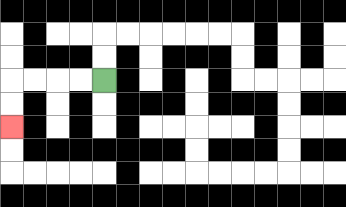{'start': '[4, 3]', 'end': '[0, 5]', 'path_directions': 'L,L,L,L,D,D', 'path_coordinates': '[[4, 3], [3, 3], [2, 3], [1, 3], [0, 3], [0, 4], [0, 5]]'}